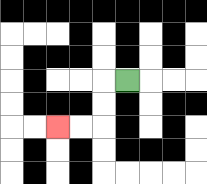{'start': '[5, 3]', 'end': '[2, 5]', 'path_directions': 'L,D,D,L,L', 'path_coordinates': '[[5, 3], [4, 3], [4, 4], [4, 5], [3, 5], [2, 5]]'}